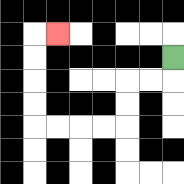{'start': '[7, 2]', 'end': '[2, 1]', 'path_directions': 'D,L,L,D,D,L,L,L,L,U,U,U,U,R', 'path_coordinates': '[[7, 2], [7, 3], [6, 3], [5, 3], [5, 4], [5, 5], [4, 5], [3, 5], [2, 5], [1, 5], [1, 4], [1, 3], [1, 2], [1, 1], [2, 1]]'}